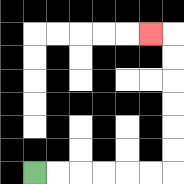{'start': '[1, 7]', 'end': '[6, 1]', 'path_directions': 'R,R,R,R,R,R,U,U,U,U,U,U,L', 'path_coordinates': '[[1, 7], [2, 7], [3, 7], [4, 7], [5, 7], [6, 7], [7, 7], [7, 6], [7, 5], [7, 4], [7, 3], [7, 2], [7, 1], [6, 1]]'}